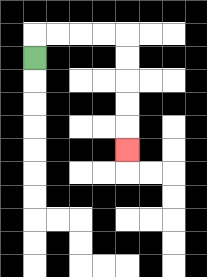{'start': '[1, 2]', 'end': '[5, 6]', 'path_directions': 'U,R,R,R,R,D,D,D,D,D', 'path_coordinates': '[[1, 2], [1, 1], [2, 1], [3, 1], [4, 1], [5, 1], [5, 2], [5, 3], [5, 4], [5, 5], [5, 6]]'}